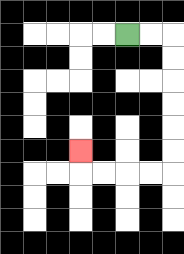{'start': '[5, 1]', 'end': '[3, 6]', 'path_directions': 'R,R,D,D,D,D,D,D,L,L,L,L,U', 'path_coordinates': '[[5, 1], [6, 1], [7, 1], [7, 2], [7, 3], [7, 4], [7, 5], [7, 6], [7, 7], [6, 7], [5, 7], [4, 7], [3, 7], [3, 6]]'}